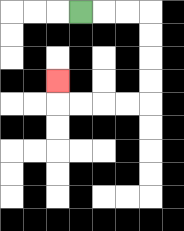{'start': '[3, 0]', 'end': '[2, 3]', 'path_directions': 'R,R,R,D,D,D,D,L,L,L,L,U', 'path_coordinates': '[[3, 0], [4, 0], [5, 0], [6, 0], [6, 1], [6, 2], [6, 3], [6, 4], [5, 4], [4, 4], [3, 4], [2, 4], [2, 3]]'}